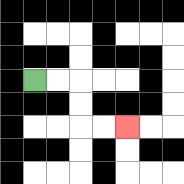{'start': '[1, 3]', 'end': '[5, 5]', 'path_directions': 'R,R,D,D,R,R', 'path_coordinates': '[[1, 3], [2, 3], [3, 3], [3, 4], [3, 5], [4, 5], [5, 5]]'}